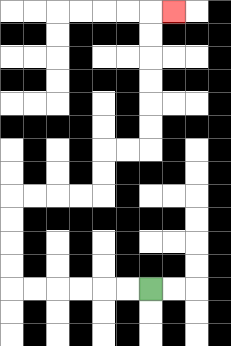{'start': '[6, 12]', 'end': '[7, 0]', 'path_directions': 'L,L,L,L,L,L,U,U,U,U,R,R,R,R,U,U,R,R,U,U,U,U,U,U,R', 'path_coordinates': '[[6, 12], [5, 12], [4, 12], [3, 12], [2, 12], [1, 12], [0, 12], [0, 11], [0, 10], [0, 9], [0, 8], [1, 8], [2, 8], [3, 8], [4, 8], [4, 7], [4, 6], [5, 6], [6, 6], [6, 5], [6, 4], [6, 3], [6, 2], [6, 1], [6, 0], [7, 0]]'}